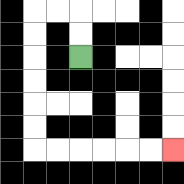{'start': '[3, 2]', 'end': '[7, 6]', 'path_directions': 'U,U,L,L,D,D,D,D,D,D,R,R,R,R,R,R', 'path_coordinates': '[[3, 2], [3, 1], [3, 0], [2, 0], [1, 0], [1, 1], [1, 2], [1, 3], [1, 4], [1, 5], [1, 6], [2, 6], [3, 6], [4, 6], [5, 6], [6, 6], [7, 6]]'}